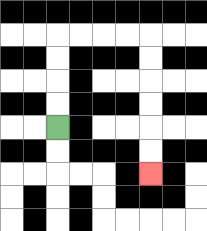{'start': '[2, 5]', 'end': '[6, 7]', 'path_directions': 'U,U,U,U,R,R,R,R,D,D,D,D,D,D', 'path_coordinates': '[[2, 5], [2, 4], [2, 3], [2, 2], [2, 1], [3, 1], [4, 1], [5, 1], [6, 1], [6, 2], [6, 3], [6, 4], [6, 5], [6, 6], [6, 7]]'}